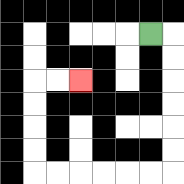{'start': '[6, 1]', 'end': '[3, 3]', 'path_directions': 'R,D,D,D,D,D,D,L,L,L,L,L,L,U,U,U,U,R,R', 'path_coordinates': '[[6, 1], [7, 1], [7, 2], [7, 3], [7, 4], [7, 5], [7, 6], [7, 7], [6, 7], [5, 7], [4, 7], [3, 7], [2, 7], [1, 7], [1, 6], [1, 5], [1, 4], [1, 3], [2, 3], [3, 3]]'}